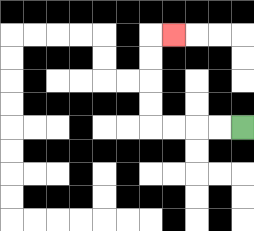{'start': '[10, 5]', 'end': '[7, 1]', 'path_directions': 'L,L,L,L,U,U,U,U,R', 'path_coordinates': '[[10, 5], [9, 5], [8, 5], [7, 5], [6, 5], [6, 4], [6, 3], [6, 2], [6, 1], [7, 1]]'}